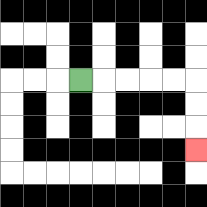{'start': '[3, 3]', 'end': '[8, 6]', 'path_directions': 'R,R,R,R,R,D,D,D', 'path_coordinates': '[[3, 3], [4, 3], [5, 3], [6, 3], [7, 3], [8, 3], [8, 4], [8, 5], [8, 6]]'}